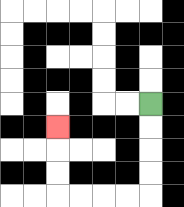{'start': '[6, 4]', 'end': '[2, 5]', 'path_directions': 'D,D,D,D,L,L,L,L,U,U,U', 'path_coordinates': '[[6, 4], [6, 5], [6, 6], [6, 7], [6, 8], [5, 8], [4, 8], [3, 8], [2, 8], [2, 7], [2, 6], [2, 5]]'}